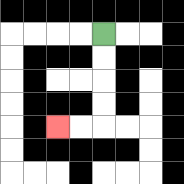{'start': '[4, 1]', 'end': '[2, 5]', 'path_directions': 'D,D,D,D,L,L', 'path_coordinates': '[[4, 1], [4, 2], [4, 3], [4, 4], [4, 5], [3, 5], [2, 5]]'}